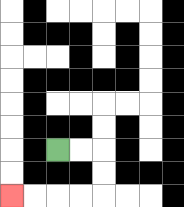{'start': '[2, 6]', 'end': '[0, 8]', 'path_directions': 'R,R,D,D,L,L,L,L', 'path_coordinates': '[[2, 6], [3, 6], [4, 6], [4, 7], [4, 8], [3, 8], [2, 8], [1, 8], [0, 8]]'}